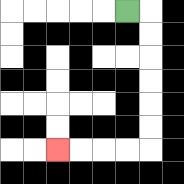{'start': '[5, 0]', 'end': '[2, 6]', 'path_directions': 'R,D,D,D,D,D,D,L,L,L,L', 'path_coordinates': '[[5, 0], [6, 0], [6, 1], [6, 2], [6, 3], [6, 4], [6, 5], [6, 6], [5, 6], [4, 6], [3, 6], [2, 6]]'}